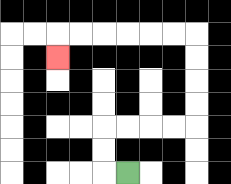{'start': '[5, 7]', 'end': '[2, 2]', 'path_directions': 'L,U,U,R,R,R,R,U,U,U,U,L,L,L,L,L,L,D', 'path_coordinates': '[[5, 7], [4, 7], [4, 6], [4, 5], [5, 5], [6, 5], [7, 5], [8, 5], [8, 4], [8, 3], [8, 2], [8, 1], [7, 1], [6, 1], [5, 1], [4, 1], [3, 1], [2, 1], [2, 2]]'}